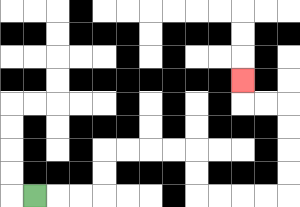{'start': '[1, 8]', 'end': '[10, 3]', 'path_directions': 'R,R,R,U,U,R,R,R,R,D,D,R,R,R,R,U,U,U,U,L,L,U', 'path_coordinates': '[[1, 8], [2, 8], [3, 8], [4, 8], [4, 7], [4, 6], [5, 6], [6, 6], [7, 6], [8, 6], [8, 7], [8, 8], [9, 8], [10, 8], [11, 8], [12, 8], [12, 7], [12, 6], [12, 5], [12, 4], [11, 4], [10, 4], [10, 3]]'}